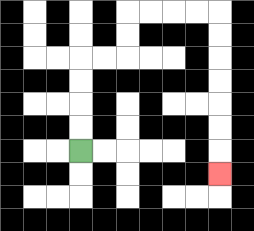{'start': '[3, 6]', 'end': '[9, 7]', 'path_directions': 'U,U,U,U,R,R,U,U,R,R,R,R,D,D,D,D,D,D,D', 'path_coordinates': '[[3, 6], [3, 5], [3, 4], [3, 3], [3, 2], [4, 2], [5, 2], [5, 1], [5, 0], [6, 0], [7, 0], [8, 0], [9, 0], [9, 1], [9, 2], [9, 3], [9, 4], [9, 5], [9, 6], [9, 7]]'}